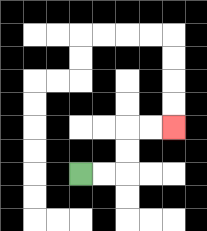{'start': '[3, 7]', 'end': '[7, 5]', 'path_directions': 'R,R,U,U,R,R', 'path_coordinates': '[[3, 7], [4, 7], [5, 7], [5, 6], [5, 5], [6, 5], [7, 5]]'}